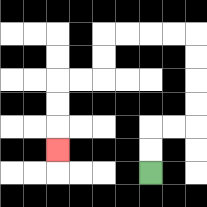{'start': '[6, 7]', 'end': '[2, 6]', 'path_directions': 'U,U,R,R,U,U,U,U,L,L,L,L,D,D,L,L,D,D,D', 'path_coordinates': '[[6, 7], [6, 6], [6, 5], [7, 5], [8, 5], [8, 4], [8, 3], [8, 2], [8, 1], [7, 1], [6, 1], [5, 1], [4, 1], [4, 2], [4, 3], [3, 3], [2, 3], [2, 4], [2, 5], [2, 6]]'}